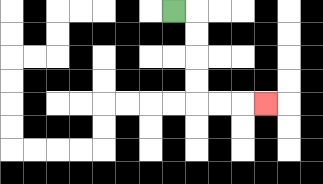{'start': '[7, 0]', 'end': '[11, 4]', 'path_directions': 'R,D,D,D,D,R,R,R', 'path_coordinates': '[[7, 0], [8, 0], [8, 1], [8, 2], [8, 3], [8, 4], [9, 4], [10, 4], [11, 4]]'}